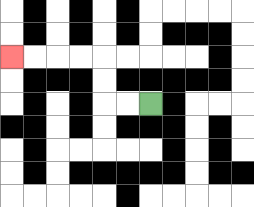{'start': '[6, 4]', 'end': '[0, 2]', 'path_directions': 'L,L,U,U,L,L,L,L', 'path_coordinates': '[[6, 4], [5, 4], [4, 4], [4, 3], [4, 2], [3, 2], [2, 2], [1, 2], [0, 2]]'}